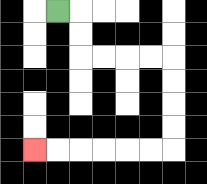{'start': '[2, 0]', 'end': '[1, 6]', 'path_directions': 'R,D,D,R,R,R,R,D,D,D,D,L,L,L,L,L,L', 'path_coordinates': '[[2, 0], [3, 0], [3, 1], [3, 2], [4, 2], [5, 2], [6, 2], [7, 2], [7, 3], [7, 4], [7, 5], [7, 6], [6, 6], [5, 6], [4, 6], [3, 6], [2, 6], [1, 6]]'}